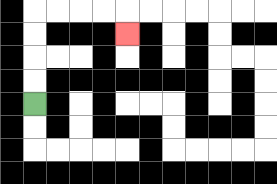{'start': '[1, 4]', 'end': '[5, 1]', 'path_directions': 'U,U,U,U,R,R,R,R,D', 'path_coordinates': '[[1, 4], [1, 3], [1, 2], [1, 1], [1, 0], [2, 0], [3, 0], [4, 0], [5, 0], [5, 1]]'}